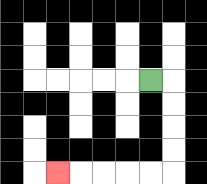{'start': '[6, 3]', 'end': '[2, 7]', 'path_directions': 'R,D,D,D,D,L,L,L,L,L', 'path_coordinates': '[[6, 3], [7, 3], [7, 4], [7, 5], [7, 6], [7, 7], [6, 7], [5, 7], [4, 7], [3, 7], [2, 7]]'}